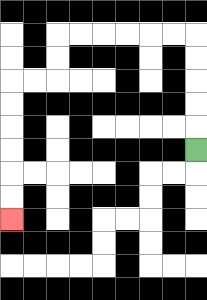{'start': '[8, 6]', 'end': '[0, 9]', 'path_directions': 'U,U,U,U,U,L,L,L,L,L,L,D,D,L,L,D,D,D,D,D,D', 'path_coordinates': '[[8, 6], [8, 5], [8, 4], [8, 3], [8, 2], [8, 1], [7, 1], [6, 1], [5, 1], [4, 1], [3, 1], [2, 1], [2, 2], [2, 3], [1, 3], [0, 3], [0, 4], [0, 5], [0, 6], [0, 7], [0, 8], [0, 9]]'}